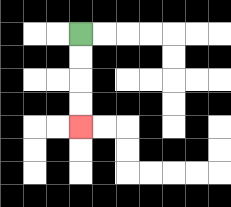{'start': '[3, 1]', 'end': '[3, 5]', 'path_directions': 'D,D,D,D', 'path_coordinates': '[[3, 1], [3, 2], [3, 3], [3, 4], [3, 5]]'}